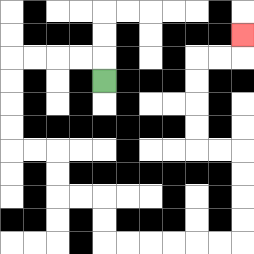{'start': '[4, 3]', 'end': '[10, 1]', 'path_directions': 'U,L,L,L,L,D,D,D,D,R,R,D,D,R,R,D,D,R,R,R,R,R,R,U,U,U,U,L,L,U,U,U,U,R,R,U', 'path_coordinates': '[[4, 3], [4, 2], [3, 2], [2, 2], [1, 2], [0, 2], [0, 3], [0, 4], [0, 5], [0, 6], [1, 6], [2, 6], [2, 7], [2, 8], [3, 8], [4, 8], [4, 9], [4, 10], [5, 10], [6, 10], [7, 10], [8, 10], [9, 10], [10, 10], [10, 9], [10, 8], [10, 7], [10, 6], [9, 6], [8, 6], [8, 5], [8, 4], [8, 3], [8, 2], [9, 2], [10, 2], [10, 1]]'}